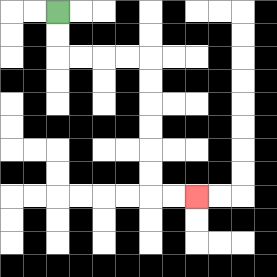{'start': '[2, 0]', 'end': '[8, 8]', 'path_directions': 'D,D,R,R,R,R,D,D,D,D,D,D,R,R', 'path_coordinates': '[[2, 0], [2, 1], [2, 2], [3, 2], [4, 2], [5, 2], [6, 2], [6, 3], [6, 4], [6, 5], [6, 6], [6, 7], [6, 8], [7, 8], [8, 8]]'}